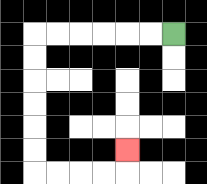{'start': '[7, 1]', 'end': '[5, 6]', 'path_directions': 'L,L,L,L,L,L,D,D,D,D,D,D,R,R,R,R,U', 'path_coordinates': '[[7, 1], [6, 1], [5, 1], [4, 1], [3, 1], [2, 1], [1, 1], [1, 2], [1, 3], [1, 4], [1, 5], [1, 6], [1, 7], [2, 7], [3, 7], [4, 7], [5, 7], [5, 6]]'}